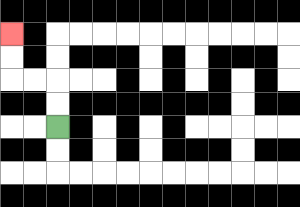{'start': '[2, 5]', 'end': '[0, 1]', 'path_directions': 'U,U,L,L,U,U', 'path_coordinates': '[[2, 5], [2, 4], [2, 3], [1, 3], [0, 3], [0, 2], [0, 1]]'}